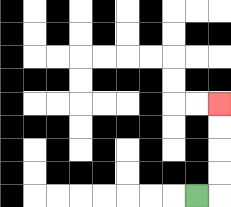{'start': '[8, 8]', 'end': '[9, 4]', 'path_directions': 'R,U,U,U,U', 'path_coordinates': '[[8, 8], [9, 8], [9, 7], [9, 6], [9, 5], [9, 4]]'}